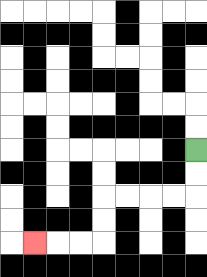{'start': '[8, 6]', 'end': '[1, 10]', 'path_directions': 'D,D,L,L,L,L,D,D,L,L,L', 'path_coordinates': '[[8, 6], [8, 7], [8, 8], [7, 8], [6, 8], [5, 8], [4, 8], [4, 9], [4, 10], [3, 10], [2, 10], [1, 10]]'}